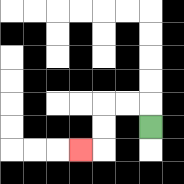{'start': '[6, 5]', 'end': '[3, 6]', 'path_directions': 'U,L,L,D,D,L', 'path_coordinates': '[[6, 5], [6, 4], [5, 4], [4, 4], [4, 5], [4, 6], [3, 6]]'}